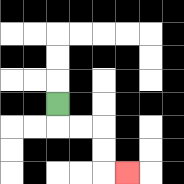{'start': '[2, 4]', 'end': '[5, 7]', 'path_directions': 'D,R,R,D,D,R', 'path_coordinates': '[[2, 4], [2, 5], [3, 5], [4, 5], [4, 6], [4, 7], [5, 7]]'}